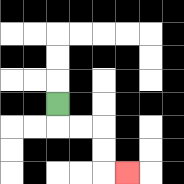{'start': '[2, 4]', 'end': '[5, 7]', 'path_directions': 'D,R,R,D,D,R', 'path_coordinates': '[[2, 4], [2, 5], [3, 5], [4, 5], [4, 6], [4, 7], [5, 7]]'}